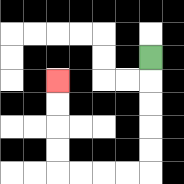{'start': '[6, 2]', 'end': '[2, 3]', 'path_directions': 'D,D,D,D,D,L,L,L,L,U,U,U,U', 'path_coordinates': '[[6, 2], [6, 3], [6, 4], [6, 5], [6, 6], [6, 7], [5, 7], [4, 7], [3, 7], [2, 7], [2, 6], [2, 5], [2, 4], [2, 3]]'}